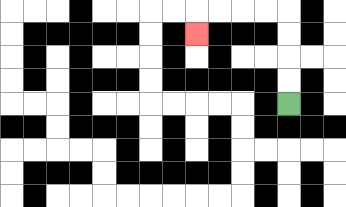{'start': '[12, 4]', 'end': '[8, 1]', 'path_directions': 'U,U,U,U,L,L,L,L,D', 'path_coordinates': '[[12, 4], [12, 3], [12, 2], [12, 1], [12, 0], [11, 0], [10, 0], [9, 0], [8, 0], [8, 1]]'}